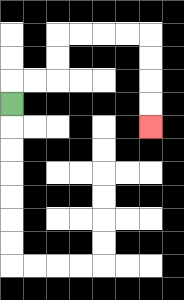{'start': '[0, 4]', 'end': '[6, 5]', 'path_directions': 'U,R,R,U,U,R,R,R,R,D,D,D,D', 'path_coordinates': '[[0, 4], [0, 3], [1, 3], [2, 3], [2, 2], [2, 1], [3, 1], [4, 1], [5, 1], [6, 1], [6, 2], [6, 3], [6, 4], [6, 5]]'}